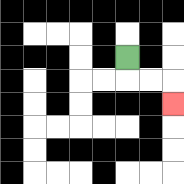{'start': '[5, 2]', 'end': '[7, 4]', 'path_directions': 'D,R,R,D', 'path_coordinates': '[[5, 2], [5, 3], [6, 3], [7, 3], [7, 4]]'}